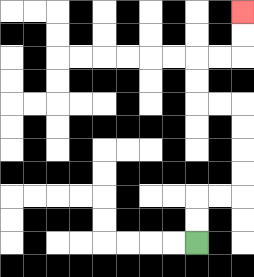{'start': '[8, 10]', 'end': '[10, 0]', 'path_directions': 'U,U,R,R,U,U,U,U,L,L,U,U,R,R,U,U', 'path_coordinates': '[[8, 10], [8, 9], [8, 8], [9, 8], [10, 8], [10, 7], [10, 6], [10, 5], [10, 4], [9, 4], [8, 4], [8, 3], [8, 2], [9, 2], [10, 2], [10, 1], [10, 0]]'}